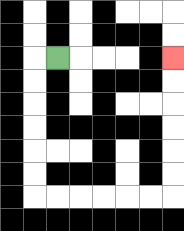{'start': '[2, 2]', 'end': '[7, 2]', 'path_directions': 'L,D,D,D,D,D,D,R,R,R,R,R,R,U,U,U,U,U,U', 'path_coordinates': '[[2, 2], [1, 2], [1, 3], [1, 4], [1, 5], [1, 6], [1, 7], [1, 8], [2, 8], [3, 8], [4, 8], [5, 8], [6, 8], [7, 8], [7, 7], [7, 6], [7, 5], [7, 4], [7, 3], [7, 2]]'}